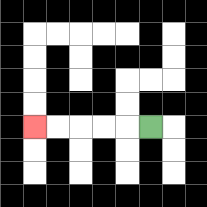{'start': '[6, 5]', 'end': '[1, 5]', 'path_directions': 'L,L,L,L,L', 'path_coordinates': '[[6, 5], [5, 5], [4, 5], [3, 5], [2, 5], [1, 5]]'}